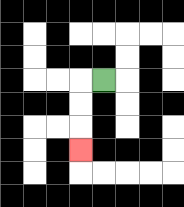{'start': '[4, 3]', 'end': '[3, 6]', 'path_directions': 'L,D,D,D', 'path_coordinates': '[[4, 3], [3, 3], [3, 4], [3, 5], [3, 6]]'}